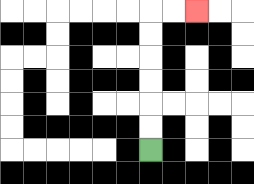{'start': '[6, 6]', 'end': '[8, 0]', 'path_directions': 'U,U,U,U,U,U,R,R', 'path_coordinates': '[[6, 6], [6, 5], [6, 4], [6, 3], [6, 2], [6, 1], [6, 0], [7, 0], [8, 0]]'}